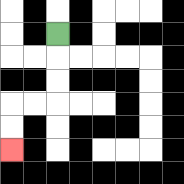{'start': '[2, 1]', 'end': '[0, 6]', 'path_directions': 'D,D,D,L,L,D,D', 'path_coordinates': '[[2, 1], [2, 2], [2, 3], [2, 4], [1, 4], [0, 4], [0, 5], [0, 6]]'}